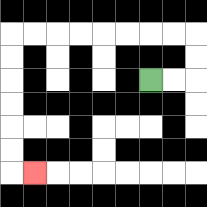{'start': '[6, 3]', 'end': '[1, 7]', 'path_directions': 'R,R,U,U,L,L,L,L,L,L,L,L,D,D,D,D,D,D,R', 'path_coordinates': '[[6, 3], [7, 3], [8, 3], [8, 2], [8, 1], [7, 1], [6, 1], [5, 1], [4, 1], [3, 1], [2, 1], [1, 1], [0, 1], [0, 2], [0, 3], [0, 4], [0, 5], [0, 6], [0, 7], [1, 7]]'}